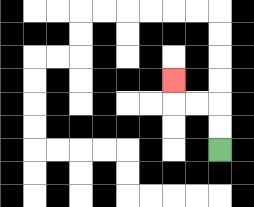{'start': '[9, 6]', 'end': '[7, 3]', 'path_directions': 'U,U,L,L,U', 'path_coordinates': '[[9, 6], [9, 5], [9, 4], [8, 4], [7, 4], [7, 3]]'}